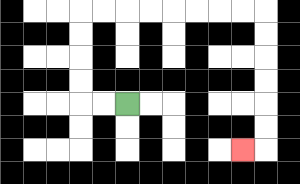{'start': '[5, 4]', 'end': '[10, 6]', 'path_directions': 'L,L,U,U,U,U,R,R,R,R,R,R,R,R,D,D,D,D,D,D,L', 'path_coordinates': '[[5, 4], [4, 4], [3, 4], [3, 3], [3, 2], [3, 1], [3, 0], [4, 0], [5, 0], [6, 0], [7, 0], [8, 0], [9, 0], [10, 0], [11, 0], [11, 1], [11, 2], [11, 3], [11, 4], [11, 5], [11, 6], [10, 6]]'}